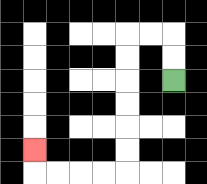{'start': '[7, 3]', 'end': '[1, 6]', 'path_directions': 'U,U,L,L,D,D,D,D,D,D,L,L,L,L,U', 'path_coordinates': '[[7, 3], [7, 2], [7, 1], [6, 1], [5, 1], [5, 2], [5, 3], [5, 4], [5, 5], [5, 6], [5, 7], [4, 7], [3, 7], [2, 7], [1, 7], [1, 6]]'}